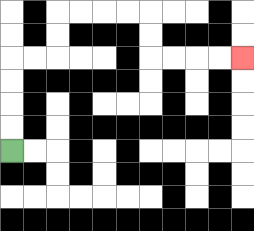{'start': '[0, 6]', 'end': '[10, 2]', 'path_directions': 'U,U,U,U,R,R,U,U,R,R,R,R,D,D,R,R,R,R', 'path_coordinates': '[[0, 6], [0, 5], [0, 4], [0, 3], [0, 2], [1, 2], [2, 2], [2, 1], [2, 0], [3, 0], [4, 0], [5, 0], [6, 0], [6, 1], [6, 2], [7, 2], [8, 2], [9, 2], [10, 2]]'}